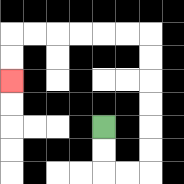{'start': '[4, 5]', 'end': '[0, 3]', 'path_directions': 'D,D,R,R,U,U,U,U,U,U,L,L,L,L,L,L,D,D', 'path_coordinates': '[[4, 5], [4, 6], [4, 7], [5, 7], [6, 7], [6, 6], [6, 5], [6, 4], [6, 3], [6, 2], [6, 1], [5, 1], [4, 1], [3, 1], [2, 1], [1, 1], [0, 1], [0, 2], [0, 3]]'}